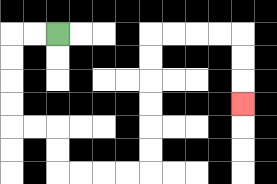{'start': '[2, 1]', 'end': '[10, 4]', 'path_directions': 'L,L,D,D,D,D,R,R,D,D,R,R,R,R,U,U,U,U,U,U,R,R,R,R,D,D,D', 'path_coordinates': '[[2, 1], [1, 1], [0, 1], [0, 2], [0, 3], [0, 4], [0, 5], [1, 5], [2, 5], [2, 6], [2, 7], [3, 7], [4, 7], [5, 7], [6, 7], [6, 6], [6, 5], [6, 4], [6, 3], [6, 2], [6, 1], [7, 1], [8, 1], [9, 1], [10, 1], [10, 2], [10, 3], [10, 4]]'}